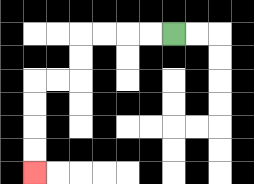{'start': '[7, 1]', 'end': '[1, 7]', 'path_directions': 'L,L,L,L,D,D,L,L,D,D,D,D', 'path_coordinates': '[[7, 1], [6, 1], [5, 1], [4, 1], [3, 1], [3, 2], [3, 3], [2, 3], [1, 3], [1, 4], [1, 5], [1, 6], [1, 7]]'}